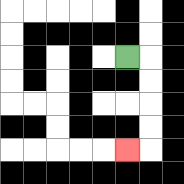{'start': '[5, 2]', 'end': '[5, 6]', 'path_directions': 'R,D,D,D,D,L', 'path_coordinates': '[[5, 2], [6, 2], [6, 3], [6, 4], [6, 5], [6, 6], [5, 6]]'}